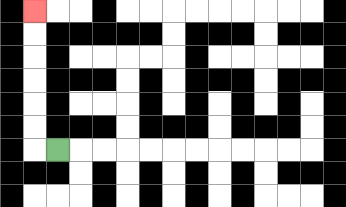{'start': '[2, 6]', 'end': '[1, 0]', 'path_directions': 'L,U,U,U,U,U,U', 'path_coordinates': '[[2, 6], [1, 6], [1, 5], [1, 4], [1, 3], [1, 2], [1, 1], [1, 0]]'}